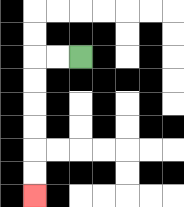{'start': '[3, 2]', 'end': '[1, 8]', 'path_directions': 'L,L,D,D,D,D,D,D', 'path_coordinates': '[[3, 2], [2, 2], [1, 2], [1, 3], [1, 4], [1, 5], [1, 6], [1, 7], [1, 8]]'}